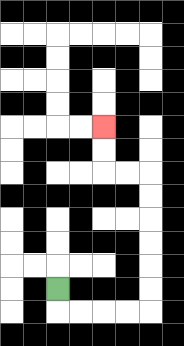{'start': '[2, 12]', 'end': '[4, 5]', 'path_directions': 'D,R,R,R,R,U,U,U,U,U,U,L,L,U,U', 'path_coordinates': '[[2, 12], [2, 13], [3, 13], [4, 13], [5, 13], [6, 13], [6, 12], [6, 11], [6, 10], [6, 9], [6, 8], [6, 7], [5, 7], [4, 7], [4, 6], [4, 5]]'}